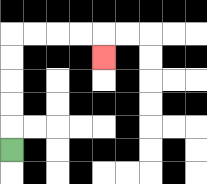{'start': '[0, 6]', 'end': '[4, 2]', 'path_directions': 'U,U,U,U,U,R,R,R,R,D', 'path_coordinates': '[[0, 6], [0, 5], [0, 4], [0, 3], [0, 2], [0, 1], [1, 1], [2, 1], [3, 1], [4, 1], [4, 2]]'}